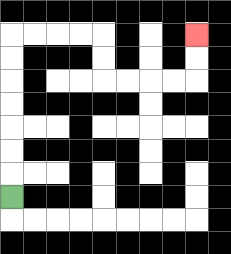{'start': '[0, 8]', 'end': '[8, 1]', 'path_directions': 'U,U,U,U,U,U,U,R,R,R,R,D,D,R,R,R,R,U,U', 'path_coordinates': '[[0, 8], [0, 7], [0, 6], [0, 5], [0, 4], [0, 3], [0, 2], [0, 1], [1, 1], [2, 1], [3, 1], [4, 1], [4, 2], [4, 3], [5, 3], [6, 3], [7, 3], [8, 3], [8, 2], [8, 1]]'}